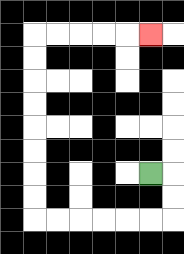{'start': '[6, 7]', 'end': '[6, 1]', 'path_directions': 'R,D,D,L,L,L,L,L,L,U,U,U,U,U,U,U,U,R,R,R,R,R', 'path_coordinates': '[[6, 7], [7, 7], [7, 8], [7, 9], [6, 9], [5, 9], [4, 9], [3, 9], [2, 9], [1, 9], [1, 8], [1, 7], [1, 6], [1, 5], [1, 4], [1, 3], [1, 2], [1, 1], [2, 1], [3, 1], [4, 1], [5, 1], [6, 1]]'}